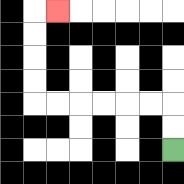{'start': '[7, 6]', 'end': '[2, 0]', 'path_directions': 'U,U,L,L,L,L,L,L,U,U,U,U,R', 'path_coordinates': '[[7, 6], [7, 5], [7, 4], [6, 4], [5, 4], [4, 4], [3, 4], [2, 4], [1, 4], [1, 3], [1, 2], [1, 1], [1, 0], [2, 0]]'}